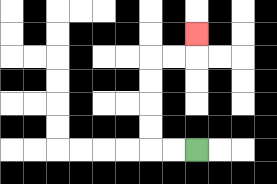{'start': '[8, 6]', 'end': '[8, 1]', 'path_directions': 'L,L,U,U,U,U,R,R,U', 'path_coordinates': '[[8, 6], [7, 6], [6, 6], [6, 5], [6, 4], [6, 3], [6, 2], [7, 2], [8, 2], [8, 1]]'}